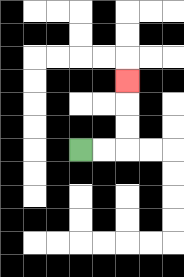{'start': '[3, 6]', 'end': '[5, 3]', 'path_directions': 'R,R,U,U,U', 'path_coordinates': '[[3, 6], [4, 6], [5, 6], [5, 5], [5, 4], [5, 3]]'}